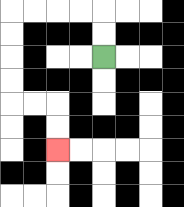{'start': '[4, 2]', 'end': '[2, 6]', 'path_directions': 'U,U,L,L,L,L,D,D,D,D,R,R,D,D', 'path_coordinates': '[[4, 2], [4, 1], [4, 0], [3, 0], [2, 0], [1, 0], [0, 0], [0, 1], [0, 2], [0, 3], [0, 4], [1, 4], [2, 4], [2, 5], [2, 6]]'}